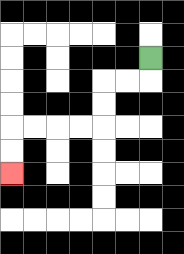{'start': '[6, 2]', 'end': '[0, 7]', 'path_directions': 'D,L,L,D,D,L,L,L,L,D,D', 'path_coordinates': '[[6, 2], [6, 3], [5, 3], [4, 3], [4, 4], [4, 5], [3, 5], [2, 5], [1, 5], [0, 5], [0, 6], [0, 7]]'}